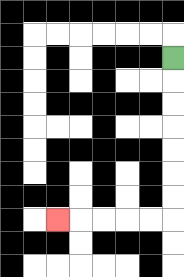{'start': '[7, 2]', 'end': '[2, 9]', 'path_directions': 'D,D,D,D,D,D,D,L,L,L,L,L', 'path_coordinates': '[[7, 2], [7, 3], [7, 4], [7, 5], [7, 6], [7, 7], [7, 8], [7, 9], [6, 9], [5, 9], [4, 9], [3, 9], [2, 9]]'}